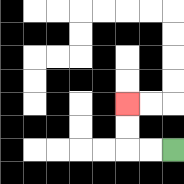{'start': '[7, 6]', 'end': '[5, 4]', 'path_directions': 'L,L,U,U', 'path_coordinates': '[[7, 6], [6, 6], [5, 6], [5, 5], [5, 4]]'}